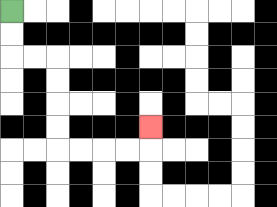{'start': '[0, 0]', 'end': '[6, 5]', 'path_directions': 'D,D,R,R,D,D,D,D,R,R,R,R,U', 'path_coordinates': '[[0, 0], [0, 1], [0, 2], [1, 2], [2, 2], [2, 3], [2, 4], [2, 5], [2, 6], [3, 6], [4, 6], [5, 6], [6, 6], [6, 5]]'}